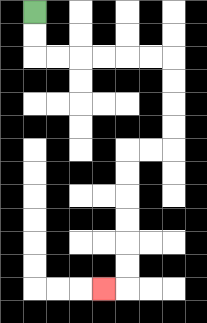{'start': '[1, 0]', 'end': '[4, 12]', 'path_directions': 'D,D,R,R,R,R,R,R,D,D,D,D,L,L,D,D,D,D,D,D,L', 'path_coordinates': '[[1, 0], [1, 1], [1, 2], [2, 2], [3, 2], [4, 2], [5, 2], [6, 2], [7, 2], [7, 3], [7, 4], [7, 5], [7, 6], [6, 6], [5, 6], [5, 7], [5, 8], [5, 9], [5, 10], [5, 11], [5, 12], [4, 12]]'}